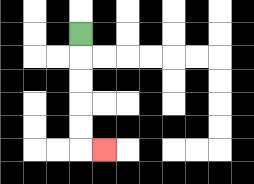{'start': '[3, 1]', 'end': '[4, 6]', 'path_directions': 'D,D,D,D,D,R', 'path_coordinates': '[[3, 1], [3, 2], [3, 3], [3, 4], [3, 5], [3, 6], [4, 6]]'}